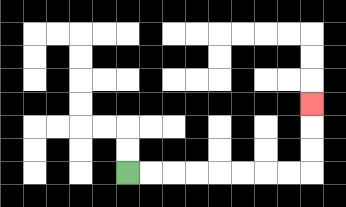{'start': '[5, 7]', 'end': '[13, 4]', 'path_directions': 'R,R,R,R,R,R,R,R,U,U,U', 'path_coordinates': '[[5, 7], [6, 7], [7, 7], [8, 7], [9, 7], [10, 7], [11, 7], [12, 7], [13, 7], [13, 6], [13, 5], [13, 4]]'}